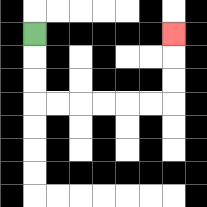{'start': '[1, 1]', 'end': '[7, 1]', 'path_directions': 'D,D,D,R,R,R,R,R,R,U,U,U', 'path_coordinates': '[[1, 1], [1, 2], [1, 3], [1, 4], [2, 4], [3, 4], [4, 4], [5, 4], [6, 4], [7, 4], [7, 3], [7, 2], [7, 1]]'}